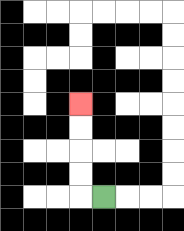{'start': '[4, 8]', 'end': '[3, 4]', 'path_directions': 'L,U,U,U,U', 'path_coordinates': '[[4, 8], [3, 8], [3, 7], [3, 6], [3, 5], [3, 4]]'}